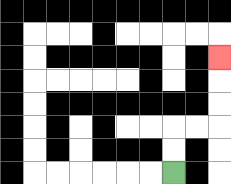{'start': '[7, 7]', 'end': '[9, 2]', 'path_directions': 'U,U,R,R,U,U,U', 'path_coordinates': '[[7, 7], [7, 6], [7, 5], [8, 5], [9, 5], [9, 4], [9, 3], [9, 2]]'}